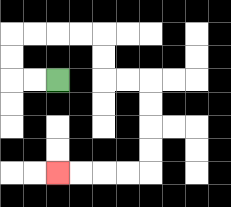{'start': '[2, 3]', 'end': '[2, 7]', 'path_directions': 'L,L,U,U,R,R,R,R,D,D,R,R,D,D,D,D,L,L,L,L', 'path_coordinates': '[[2, 3], [1, 3], [0, 3], [0, 2], [0, 1], [1, 1], [2, 1], [3, 1], [4, 1], [4, 2], [4, 3], [5, 3], [6, 3], [6, 4], [6, 5], [6, 6], [6, 7], [5, 7], [4, 7], [3, 7], [2, 7]]'}